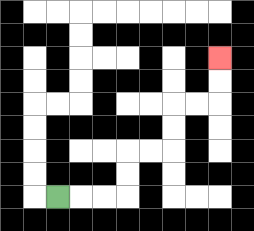{'start': '[2, 8]', 'end': '[9, 2]', 'path_directions': 'R,R,R,U,U,R,R,U,U,R,R,U,U', 'path_coordinates': '[[2, 8], [3, 8], [4, 8], [5, 8], [5, 7], [5, 6], [6, 6], [7, 6], [7, 5], [7, 4], [8, 4], [9, 4], [9, 3], [9, 2]]'}